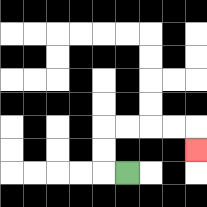{'start': '[5, 7]', 'end': '[8, 6]', 'path_directions': 'L,U,U,R,R,R,R,D', 'path_coordinates': '[[5, 7], [4, 7], [4, 6], [4, 5], [5, 5], [6, 5], [7, 5], [8, 5], [8, 6]]'}